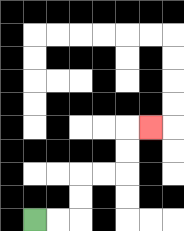{'start': '[1, 9]', 'end': '[6, 5]', 'path_directions': 'R,R,U,U,R,R,U,U,R', 'path_coordinates': '[[1, 9], [2, 9], [3, 9], [3, 8], [3, 7], [4, 7], [5, 7], [5, 6], [5, 5], [6, 5]]'}